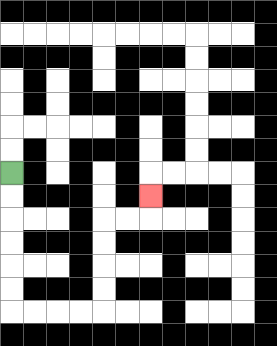{'start': '[0, 7]', 'end': '[6, 8]', 'path_directions': 'D,D,D,D,D,D,R,R,R,R,U,U,U,U,R,R,U', 'path_coordinates': '[[0, 7], [0, 8], [0, 9], [0, 10], [0, 11], [0, 12], [0, 13], [1, 13], [2, 13], [3, 13], [4, 13], [4, 12], [4, 11], [4, 10], [4, 9], [5, 9], [6, 9], [6, 8]]'}